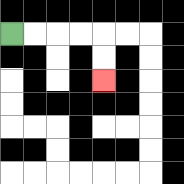{'start': '[0, 1]', 'end': '[4, 3]', 'path_directions': 'R,R,R,R,D,D', 'path_coordinates': '[[0, 1], [1, 1], [2, 1], [3, 1], [4, 1], [4, 2], [4, 3]]'}